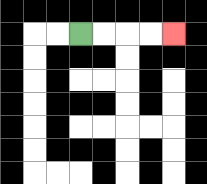{'start': '[3, 1]', 'end': '[7, 1]', 'path_directions': 'R,R,R,R', 'path_coordinates': '[[3, 1], [4, 1], [5, 1], [6, 1], [7, 1]]'}